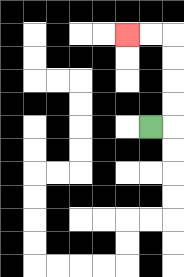{'start': '[6, 5]', 'end': '[5, 1]', 'path_directions': 'R,U,U,U,U,L,L', 'path_coordinates': '[[6, 5], [7, 5], [7, 4], [7, 3], [7, 2], [7, 1], [6, 1], [5, 1]]'}